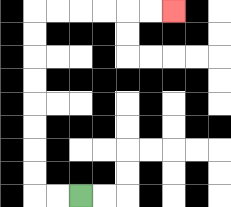{'start': '[3, 8]', 'end': '[7, 0]', 'path_directions': 'L,L,U,U,U,U,U,U,U,U,R,R,R,R,R,R', 'path_coordinates': '[[3, 8], [2, 8], [1, 8], [1, 7], [1, 6], [1, 5], [1, 4], [1, 3], [1, 2], [1, 1], [1, 0], [2, 0], [3, 0], [4, 0], [5, 0], [6, 0], [7, 0]]'}